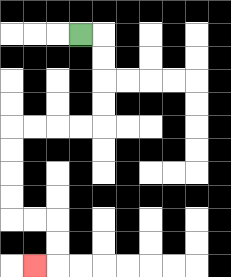{'start': '[3, 1]', 'end': '[1, 11]', 'path_directions': 'R,D,D,D,D,L,L,L,L,D,D,D,D,R,R,D,D,L', 'path_coordinates': '[[3, 1], [4, 1], [4, 2], [4, 3], [4, 4], [4, 5], [3, 5], [2, 5], [1, 5], [0, 5], [0, 6], [0, 7], [0, 8], [0, 9], [1, 9], [2, 9], [2, 10], [2, 11], [1, 11]]'}